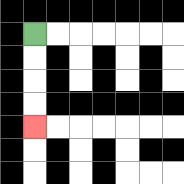{'start': '[1, 1]', 'end': '[1, 5]', 'path_directions': 'D,D,D,D', 'path_coordinates': '[[1, 1], [1, 2], [1, 3], [1, 4], [1, 5]]'}